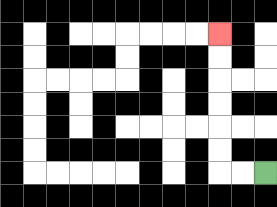{'start': '[11, 7]', 'end': '[9, 1]', 'path_directions': 'L,L,U,U,U,U,U,U', 'path_coordinates': '[[11, 7], [10, 7], [9, 7], [9, 6], [9, 5], [9, 4], [9, 3], [9, 2], [9, 1]]'}